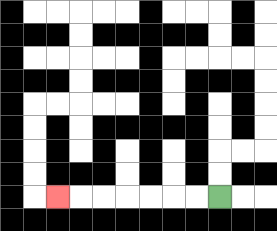{'start': '[9, 8]', 'end': '[2, 8]', 'path_directions': 'L,L,L,L,L,L,L', 'path_coordinates': '[[9, 8], [8, 8], [7, 8], [6, 8], [5, 8], [4, 8], [3, 8], [2, 8]]'}